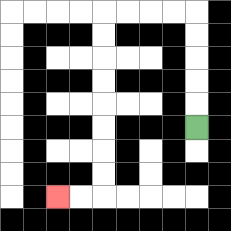{'start': '[8, 5]', 'end': '[2, 8]', 'path_directions': 'U,U,U,U,U,L,L,L,L,D,D,D,D,D,D,D,D,L,L', 'path_coordinates': '[[8, 5], [8, 4], [8, 3], [8, 2], [8, 1], [8, 0], [7, 0], [6, 0], [5, 0], [4, 0], [4, 1], [4, 2], [4, 3], [4, 4], [4, 5], [4, 6], [4, 7], [4, 8], [3, 8], [2, 8]]'}